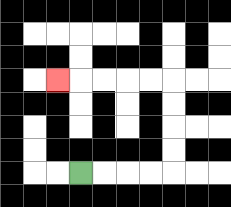{'start': '[3, 7]', 'end': '[2, 3]', 'path_directions': 'R,R,R,R,U,U,U,U,L,L,L,L,L', 'path_coordinates': '[[3, 7], [4, 7], [5, 7], [6, 7], [7, 7], [7, 6], [7, 5], [7, 4], [7, 3], [6, 3], [5, 3], [4, 3], [3, 3], [2, 3]]'}